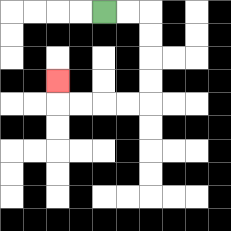{'start': '[4, 0]', 'end': '[2, 3]', 'path_directions': 'R,R,D,D,D,D,L,L,L,L,U', 'path_coordinates': '[[4, 0], [5, 0], [6, 0], [6, 1], [6, 2], [6, 3], [6, 4], [5, 4], [4, 4], [3, 4], [2, 4], [2, 3]]'}